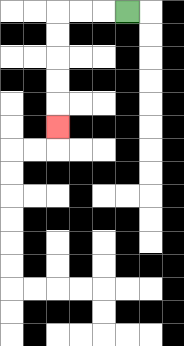{'start': '[5, 0]', 'end': '[2, 5]', 'path_directions': 'L,L,L,D,D,D,D,D', 'path_coordinates': '[[5, 0], [4, 0], [3, 0], [2, 0], [2, 1], [2, 2], [2, 3], [2, 4], [2, 5]]'}